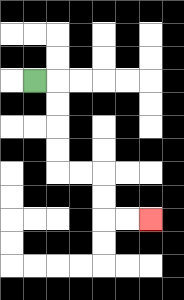{'start': '[1, 3]', 'end': '[6, 9]', 'path_directions': 'R,D,D,D,D,R,R,D,D,R,R', 'path_coordinates': '[[1, 3], [2, 3], [2, 4], [2, 5], [2, 6], [2, 7], [3, 7], [4, 7], [4, 8], [4, 9], [5, 9], [6, 9]]'}